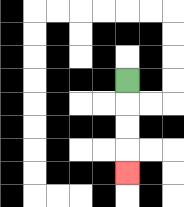{'start': '[5, 3]', 'end': '[5, 7]', 'path_directions': 'D,D,D,D', 'path_coordinates': '[[5, 3], [5, 4], [5, 5], [5, 6], [5, 7]]'}